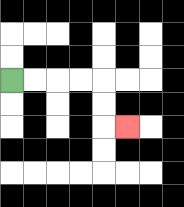{'start': '[0, 3]', 'end': '[5, 5]', 'path_directions': 'R,R,R,R,D,D,R', 'path_coordinates': '[[0, 3], [1, 3], [2, 3], [3, 3], [4, 3], [4, 4], [4, 5], [5, 5]]'}